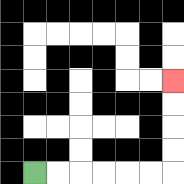{'start': '[1, 7]', 'end': '[7, 3]', 'path_directions': 'R,R,R,R,R,R,U,U,U,U', 'path_coordinates': '[[1, 7], [2, 7], [3, 7], [4, 7], [5, 7], [6, 7], [7, 7], [7, 6], [7, 5], [7, 4], [7, 3]]'}